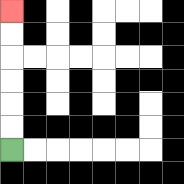{'start': '[0, 6]', 'end': '[0, 0]', 'path_directions': 'U,U,U,U,U,U', 'path_coordinates': '[[0, 6], [0, 5], [0, 4], [0, 3], [0, 2], [0, 1], [0, 0]]'}